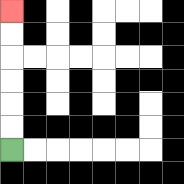{'start': '[0, 6]', 'end': '[0, 0]', 'path_directions': 'U,U,U,U,U,U', 'path_coordinates': '[[0, 6], [0, 5], [0, 4], [0, 3], [0, 2], [0, 1], [0, 0]]'}